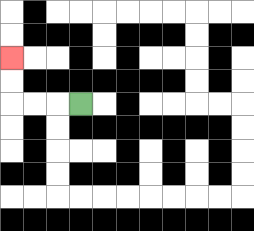{'start': '[3, 4]', 'end': '[0, 2]', 'path_directions': 'L,L,L,U,U', 'path_coordinates': '[[3, 4], [2, 4], [1, 4], [0, 4], [0, 3], [0, 2]]'}